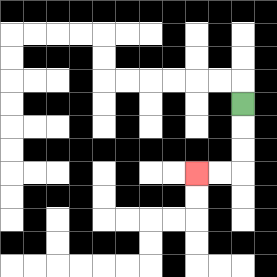{'start': '[10, 4]', 'end': '[8, 7]', 'path_directions': 'D,D,D,L,L', 'path_coordinates': '[[10, 4], [10, 5], [10, 6], [10, 7], [9, 7], [8, 7]]'}